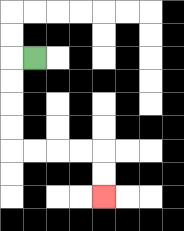{'start': '[1, 2]', 'end': '[4, 8]', 'path_directions': 'L,D,D,D,D,R,R,R,R,D,D', 'path_coordinates': '[[1, 2], [0, 2], [0, 3], [0, 4], [0, 5], [0, 6], [1, 6], [2, 6], [3, 6], [4, 6], [4, 7], [4, 8]]'}